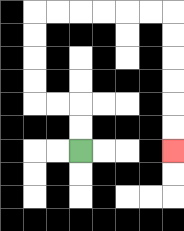{'start': '[3, 6]', 'end': '[7, 6]', 'path_directions': 'U,U,L,L,U,U,U,U,R,R,R,R,R,R,D,D,D,D,D,D', 'path_coordinates': '[[3, 6], [3, 5], [3, 4], [2, 4], [1, 4], [1, 3], [1, 2], [1, 1], [1, 0], [2, 0], [3, 0], [4, 0], [5, 0], [6, 0], [7, 0], [7, 1], [7, 2], [7, 3], [7, 4], [7, 5], [7, 6]]'}